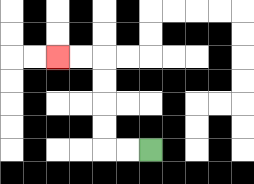{'start': '[6, 6]', 'end': '[2, 2]', 'path_directions': 'L,L,U,U,U,U,L,L', 'path_coordinates': '[[6, 6], [5, 6], [4, 6], [4, 5], [4, 4], [4, 3], [4, 2], [3, 2], [2, 2]]'}